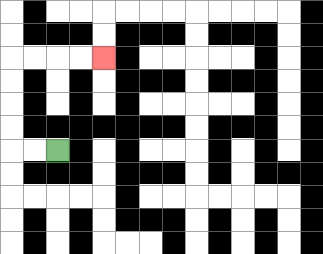{'start': '[2, 6]', 'end': '[4, 2]', 'path_directions': 'L,L,U,U,U,U,R,R,R,R', 'path_coordinates': '[[2, 6], [1, 6], [0, 6], [0, 5], [0, 4], [0, 3], [0, 2], [1, 2], [2, 2], [3, 2], [4, 2]]'}